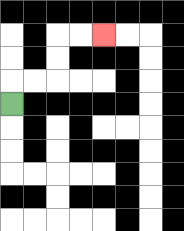{'start': '[0, 4]', 'end': '[4, 1]', 'path_directions': 'U,R,R,U,U,R,R', 'path_coordinates': '[[0, 4], [0, 3], [1, 3], [2, 3], [2, 2], [2, 1], [3, 1], [4, 1]]'}